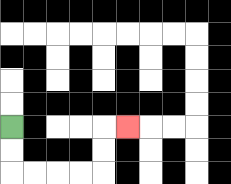{'start': '[0, 5]', 'end': '[5, 5]', 'path_directions': 'D,D,R,R,R,R,U,U,R', 'path_coordinates': '[[0, 5], [0, 6], [0, 7], [1, 7], [2, 7], [3, 7], [4, 7], [4, 6], [4, 5], [5, 5]]'}